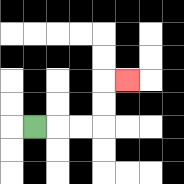{'start': '[1, 5]', 'end': '[5, 3]', 'path_directions': 'R,R,R,U,U,R', 'path_coordinates': '[[1, 5], [2, 5], [3, 5], [4, 5], [4, 4], [4, 3], [5, 3]]'}